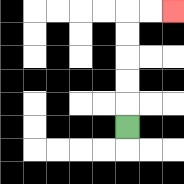{'start': '[5, 5]', 'end': '[7, 0]', 'path_directions': 'U,U,U,U,U,R,R', 'path_coordinates': '[[5, 5], [5, 4], [5, 3], [5, 2], [5, 1], [5, 0], [6, 0], [7, 0]]'}